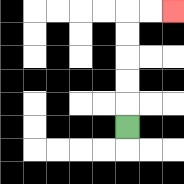{'start': '[5, 5]', 'end': '[7, 0]', 'path_directions': 'U,U,U,U,U,R,R', 'path_coordinates': '[[5, 5], [5, 4], [5, 3], [5, 2], [5, 1], [5, 0], [6, 0], [7, 0]]'}